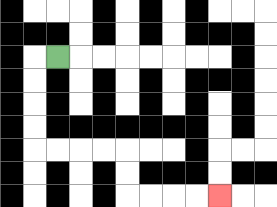{'start': '[2, 2]', 'end': '[9, 8]', 'path_directions': 'L,D,D,D,D,R,R,R,R,D,D,R,R,R,R', 'path_coordinates': '[[2, 2], [1, 2], [1, 3], [1, 4], [1, 5], [1, 6], [2, 6], [3, 6], [4, 6], [5, 6], [5, 7], [5, 8], [6, 8], [7, 8], [8, 8], [9, 8]]'}